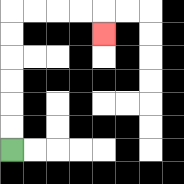{'start': '[0, 6]', 'end': '[4, 1]', 'path_directions': 'U,U,U,U,U,U,R,R,R,R,D', 'path_coordinates': '[[0, 6], [0, 5], [0, 4], [0, 3], [0, 2], [0, 1], [0, 0], [1, 0], [2, 0], [3, 0], [4, 0], [4, 1]]'}